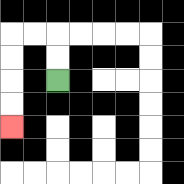{'start': '[2, 3]', 'end': '[0, 5]', 'path_directions': 'U,U,L,L,D,D,D,D', 'path_coordinates': '[[2, 3], [2, 2], [2, 1], [1, 1], [0, 1], [0, 2], [0, 3], [0, 4], [0, 5]]'}